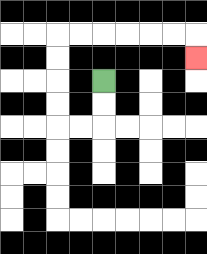{'start': '[4, 3]', 'end': '[8, 2]', 'path_directions': 'D,D,L,L,U,U,U,U,R,R,R,R,R,R,D', 'path_coordinates': '[[4, 3], [4, 4], [4, 5], [3, 5], [2, 5], [2, 4], [2, 3], [2, 2], [2, 1], [3, 1], [4, 1], [5, 1], [6, 1], [7, 1], [8, 1], [8, 2]]'}